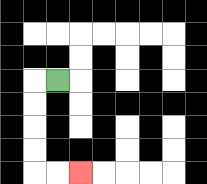{'start': '[2, 3]', 'end': '[3, 7]', 'path_directions': 'L,D,D,D,D,R,R', 'path_coordinates': '[[2, 3], [1, 3], [1, 4], [1, 5], [1, 6], [1, 7], [2, 7], [3, 7]]'}